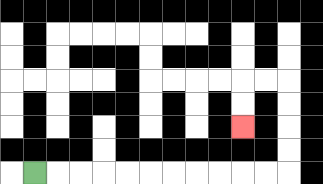{'start': '[1, 7]', 'end': '[10, 5]', 'path_directions': 'R,R,R,R,R,R,R,R,R,R,R,U,U,U,U,L,L,D,D', 'path_coordinates': '[[1, 7], [2, 7], [3, 7], [4, 7], [5, 7], [6, 7], [7, 7], [8, 7], [9, 7], [10, 7], [11, 7], [12, 7], [12, 6], [12, 5], [12, 4], [12, 3], [11, 3], [10, 3], [10, 4], [10, 5]]'}